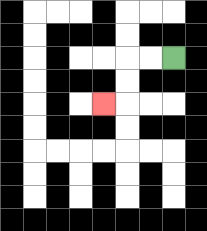{'start': '[7, 2]', 'end': '[4, 4]', 'path_directions': 'L,L,D,D,L', 'path_coordinates': '[[7, 2], [6, 2], [5, 2], [5, 3], [5, 4], [4, 4]]'}